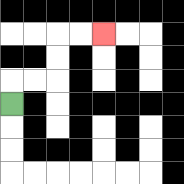{'start': '[0, 4]', 'end': '[4, 1]', 'path_directions': 'U,R,R,U,U,R,R', 'path_coordinates': '[[0, 4], [0, 3], [1, 3], [2, 3], [2, 2], [2, 1], [3, 1], [4, 1]]'}